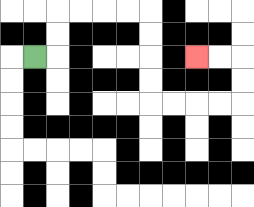{'start': '[1, 2]', 'end': '[8, 2]', 'path_directions': 'R,U,U,R,R,R,R,D,D,D,D,R,R,R,R,U,U,L,L', 'path_coordinates': '[[1, 2], [2, 2], [2, 1], [2, 0], [3, 0], [4, 0], [5, 0], [6, 0], [6, 1], [6, 2], [6, 3], [6, 4], [7, 4], [8, 4], [9, 4], [10, 4], [10, 3], [10, 2], [9, 2], [8, 2]]'}